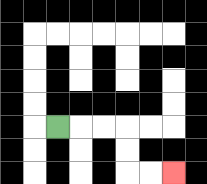{'start': '[2, 5]', 'end': '[7, 7]', 'path_directions': 'R,R,R,D,D,R,R', 'path_coordinates': '[[2, 5], [3, 5], [4, 5], [5, 5], [5, 6], [5, 7], [6, 7], [7, 7]]'}